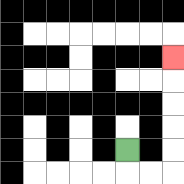{'start': '[5, 6]', 'end': '[7, 2]', 'path_directions': 'D,R,R,U,U,U,U,U', 'path_coordinates': '[[5, 6], [5, 7], [6, 7], [7, 7], [7, 6], [7, 5], [7, 4], [7, 3], [7, 2]]'}